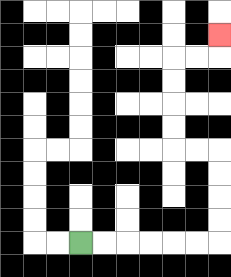{'start': '[3, 10]', 'end': '[9, 1]', 'path_directions': 'R,R,R,R,R,R,U,U,U,U,L,L,U,U,U,U,R,R,U', 'path_coordinates': '[[3, 10], [4, 10], [5, 10], [6, 10], [7, 10], [8, 10], [9, 10], [9, 9], [9, 8], [9, 7], [9, 6], [8, 6], [7, 6], [7, 5], [7, 4], [7, 3], [7, 2], [8, 2], [9, 2], [9, 1]]'}